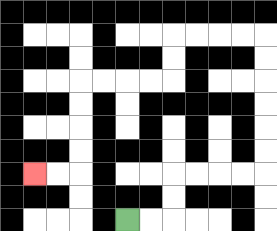{'start': '[5, 9]', 'end': '[1, 7]', 'path_directions': 'R,R,U,U,R,R,R,R,U,U,U,U,U,U,L,L,L,L,D,D,L,L,L,L,D,D,D,D,L,L', 'path_coordinates': '[[5, 9], [6, 9], [7, 9], [7, 8], [7, 7], [8, 7], [9, 7], [10, 7], [11, 7], [11, 6], [11, 5], [11, 4], [11, 3], [11, 2], [11, 1], [10, 1], [9, 1], [8, 1], [7, 1], [7, 2], [7, 3], [6, 3], [5, 3], [4, 3], [3, 3], [3, 4], [3, 5], [3, 6], [3, 7], [2, 7], [1, 7]]'}